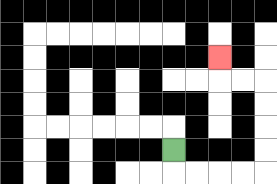{'start': '[7, 6]', 'end': '[9, 2]', 'path_directions': 'D,R,R,R,R,U,U,U,U,L,L,U', 'path_coordinates': '[[7, 6], [7, 7], [8, 7], [9, 7], [10, 7], [11, 7], [11, 6], [11, 5], [11, 4], [11, 3], [10, 3], [9, 3], [9, 2]]'}